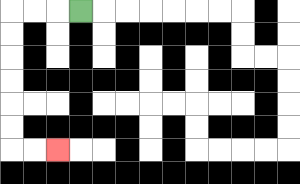{'start': '[3, 0]', 'end': '[2, 6]', 'path_directions': 'L,L,L,D,D,D,D,D,D,R,R', 'path_coordinates': '[[3, 0], [2, 0], [1, 0], [0, 0], [0, 1], [0, 2], [0, 3], [0, 4], [0, 5], [0, 6], [1, 6], [2, 6]]'}